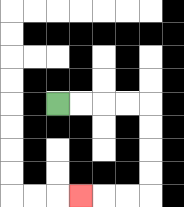{'start': '[2, 4]', 'end': '[3, 8]', 'path_directions': 'R,R,R,R,D,D,D,D,L,L,L', 'path_coordinates': '[[2, 4], [3, 4], [4, 4], [5, 4], [6, 4], [6, 5], [6, 6], [6, 7], [6, 8], [5, 8], [4, 8], [3, 8]]'}